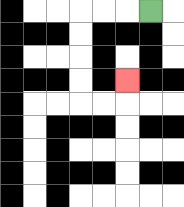{'start': '[6, 0]', 'end': '[5, 3]', 'path_directions': 'L,L,L,D,D,D,D,R,R,U', 'path_coordinates': '[[6, 0], [5, 0], [4, 0], [3, 0], [3, 1], [3, 2], [3, 3], [3, 4], [4, 4], [5, 4], [5, 3]]'}